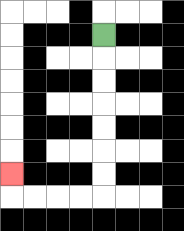{'start': '[4, 1]', 'end': '[0, 7]', 'path_directions': 'D,D,D,D,D,D,D,L,L,L,L,U', 'path_coordinates': '[[4, 1], [4, 2], [4, 3], [4, 4], [4, 5], [4, 6], [4, 7], [4, 8], [3, 8], [2, 8], [1, 8], [0, 8], [0, 7]]'}